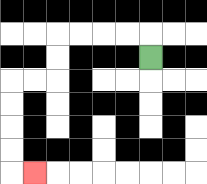{'start': '[6, 2]', 'end': '[1, 7]', 'path_directions': 'U,L,L,L,L,D,D,L,L,D,D,D,D,R', 'path_coordinates': '[[6, 2], [6, 1], [5, 1], [4, 1], [3, 1], [2, 1], [2, 2], [2, 3], [1, 3], [0, 3], [0, 4], [0, 5], [0, 6], [0, 7], [1, 7]]'}